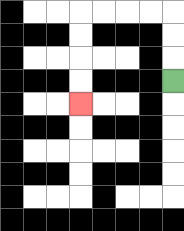{'start': '[7, 3]', 'end': '[3, 4]', 'path_directions': 'U,U,U,L,L,L,L,D,D,D,D', 'path_coordinates': '[[7, 3], [7, 2], [7, 1], [7, 0], [6, 0], [5, 0], [4, 0], [3, 0], [3, 1], [3, 2], [3, 3], [3, 4]]'}